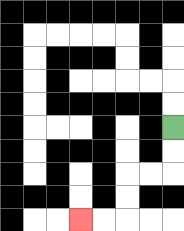{'start': '[7, 5]', 'end': '[3, 9]', 'path_directions': 'D,D,L,L,D,D,L,L', 'path_coordinates': '[[7, 5], [7, 6], [7, 7], [6, 7], [5, 7], [5, 8], [5, 9], [4, 9], [3, 9]]'}